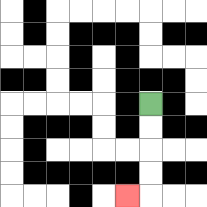{'start': '[6, 4]', 'end': '[5, 8]', 'path_directions': 'D,D,D,D,L', 'path_coordinates': '[[6, 4], [6, 5], [6, 6], [6, 7], [6, 8], [5, 8]]'}